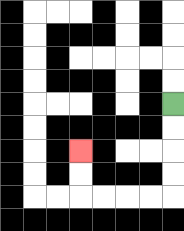{'start': '[7, 4]', 'end': '[3, 6]', 'path_directions': 'D,D,D,D,L,L,L,L,U,U', 'path_coordinates': '[[7, 4], [7, 5], [7, 6], [7, 7], [7, 8], [6, 8], [5, 8], [4, 8], [3, 8], [3, 7], [3, 6]]'}